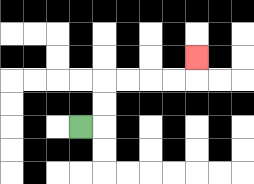{'start': '[3, 5]', 'end': '[8, 2]', 'path_directions': 'R,U,U,R,R,R,R,U', 'path_coordinates': '[[3, 5], [4, 5], [4, 4], [4, 3], [5, 3], [6, 3], [7, 3], [8, 3], [8, 2]]'}